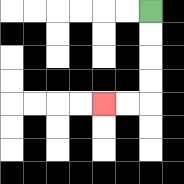{'start': '[6, 0]', 'end': '[4, 4]', 'path_directions': 'D,D,D,D,L,L', 'path_coordinates': '[[6, 0], [6, 1], [6, 2], [6, 3], [6, 4], [5, 4], [4, 4]]'}